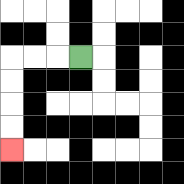{'start': '[3, 2]', 'end': '[0, 6]', 'path_directions': 'L,L,L,D,D,D,D', 'path_coordinates': '[[3, 2], [2, 2], [1, 2], [0, 2], [0, 3], [0, 4], [0, 5], [0, 6]]'}